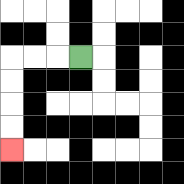{'start': '[3, 2]', 'end': '[0, 6]', 'path_directions': 'L,L,L,D,D,D,D', 'path_coordinates': '[[3, 2], [2, 2], [1, 2], [0, 2], [0, 3], [0, 4], [0, 5], [0, 6]]'}